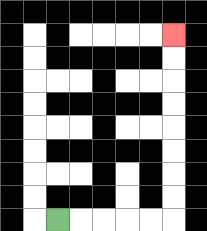{'start': '[2, 9]', 'end': '[7, 1]', 'path_directions': 'R,R,R,R,R,U,U,U,U,U,U,U,U', 'path_coordinates': '[[2, 9], [3, 9], [4, 9], [5, 9], [6, 9], [7, 9], [7, 8], [7, 7], [7, 6], [7, 5], [7, 4], [7, 3], [7, 2], [7, 1]]'}